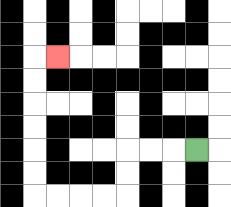{'start': '[8, 6]', 'end': '[2, 2]', 'path_directions': 'L,L,L,D,D,L,L,L,L,U,U,U,U,U,U,R', 'path_coordinates': '[[8, 6], [7, 6], [6, 6], [5, 6], [5, 7], [5, 8], [4, 8], [3, 8], [2, 8], [1, 8], [1, 7], [1, 6], [1, 5], [1, 4], [1, 3], [1, 2], [2, 2]]'}